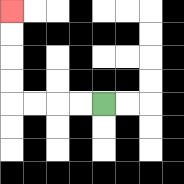{'start': '[4, 4]', 'end': '[0, 0]', 'path_directions': 'L,L,L,L,U,U,U,U', 'path_coordinates': '[[4, 4], [3, 4], [2, 4], [1, 4], [0, 4], [0, 3], [0, 2], [0, 1], [0, 0]]'}